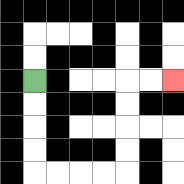{'start': '[1, 3]', 'end': '[7, 3]', 'path_directions': 'D,D,D,D,R,R,R,R,U,U,U,U,R,R', 'path_coordinates': '[[1, 3], [1, 4], [1, 5], [1, 6], [1, 7], [2, 7], [3, 7], [4, 7], [5, 7], [5, 6], [5, 5], [5, 4], [5, 3], [6, 3], [7, 3]]'}